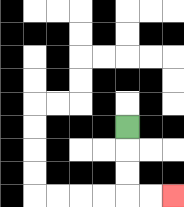{'start': '[5, 5]', 'end': '[7, 8]', 'path_directions': 'D,D,D,R,R', 'path_coordinates': '[[5, 5], [5, 6], [5, 7], [5, 8], [6, 8], [7, 8]]'}